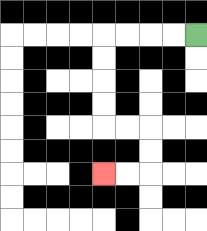{'start': '[8, 1]', 'end': '[4, 7]', 'path_directions': 'L,L,L,L,D,D,D,D,R,R,D,D,L,L', 'path_coordinates': '[[8, 1], [7, 1], [6, 1], [5, 1], [4, 1], [4, 2], [4, 3], [4, 4], [4, 5], [5, 5], [6, 5], [6, 6], [6, 7], [5, 7], [4, 7]]'}